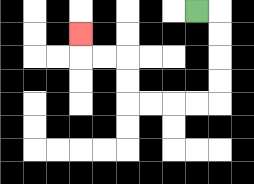{'start': '[8, 0]', 'end': '[3, 1]', 'path_directions': 'R,D,D,D,D,L,L,L,L,U,U,L,L,U', 'path_coordinates': '[[8, 0], [9, 0], [9, 1], [9, 2], [9, 3], [9, 4], [8, 4], [7, 4], [6, 4], [5, 4], [5, 3], [5, 2], [4, 2], [3, 2], [3, 1]]'}